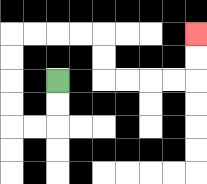{'start': '[2, 3]', 'end': '[8, 1]', 'path_directions': 'D,D,L,L,U,U,U,U,R,R,R,R,D,D,R,R,R,R,U,U', 'path_coordinates': '[[2, 3], [2, 4], [2, 5], [1, 5], [0, 5], [0, 4], [0, 3], [0, 2], [0, 1], [1, 1], [2, 1], [3, 1], [4, 1], [4, 2], [4, 3], [5, 3], [6, 3], [7, 3], [8, 3], [8, 2], [8, 1]]'}